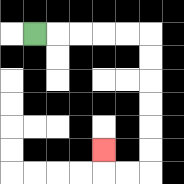{'start': '[1, 1]', 'end': '[4, 6]', 'path_directions': 'R,R,R,R,R,D,D,D,D,D,D,L,L,U', 'path_coordinates': '[[1, 1], [2, 1], [3, 1], [4, 1], [5, 1], [6, 1], [6, 2], [6, 3], [6, 4], [6, 5], [6, 6], [6, 7], [5, 7], [4, 7], [4, 6]]'}